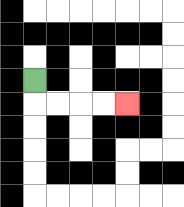{'start': '[1, 3]', 'end': '[5, 4]', 'path_directions': 'D,R,R,R,R', 'path_coordinates': '[[1, 3], [1, 4], [2, 4], [3, 4], [4, 4], [5, 4]]'}